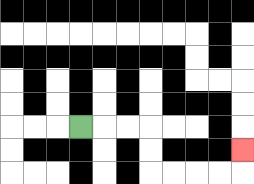{'start': '[3, 5]', 'end': '[10, 6]', 'path_directions': 'R,R,R,D,D,R,R,R,R,U', 'path_coordinates': '[[3, 5], [4, 5], [5, 5], [6, 5], [6, 6], [6, 7], [7, 7], [8, 7], [9, 7], [10, 7], [10, 6]]'}